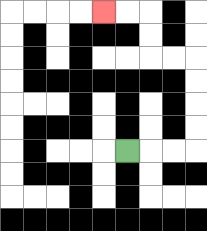{'start': '[5, 6]', 'end': '[4, 0]', 'path_directions': 'R,R,R,U,U,U,U,L,L,U,U,L,L', 'path_coordinates': '[[5, 6], [6, 6], [7, 6], [8, 6], [8, 5], [8, 4], [8, 3], [8, 2], [7, 2], [6, 2], [6, 1], [6, 0], [5, 0], [4, 0]]'}